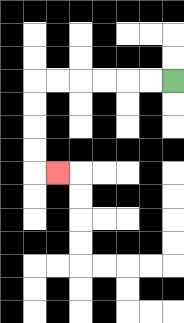{'start': '[7, 3]', 'end': '[2, 7]', 'path_directions': 'L,L,L,L,L,L,D,D,D,D,R', 'path_coordinates': '[[7, 3], [6, 3], [5, 3], [4, 3], [3, 3], [2, 3], [1, 3], [1, 4], [1, 5], [1, 6], [1, 7], [2, 7]]'}